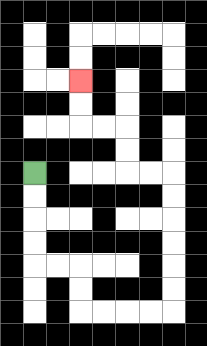{'start': '[1, 7]', 'end': '[3, 3]', 'path_directions': 'D,D,D,D,R,R,D,D,R,R,R,R,U,U,U,U,U,U,L,L,U,U,L,L,U,U', 'path_coordinates': '[[1, 7], [1, 8], [1, 9], [1, 10], [1, 11], [2, 11], [3, 11], [3, 12], [3, 13], [4, 13], [5, 13], [6, 13], [7, 13], [7, 12], [7, 11], [7, 10], [7, 9], [7, 8], [7, 7], [6, 7], [5, 7], [5, 6], [5, 5], [4, 5], [3, 5], [3, 4], [3, 3]]'}